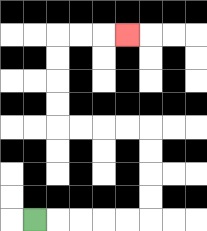{'start': '[1, 9]', 'end': '[5, 1]', 'path_directions': 'R,R,R,R,R,U,U,U,U,L,L,L,L,U,U,U,U,R,R,R', 'path_coordinates': '[[1, 9], [2, 9], [3, 9], [4, 9], [5, 9], [6, 9], [6, 8], [6, 7], [6, 6], [6, 5], [5, 5], [4, 5], [3, 5], [2, 5], [2, 4], [2, 3], [2, 2], [2, 1], [3, 1], [4, 1], [5, 1]]'}